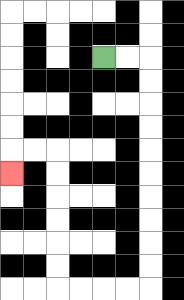{'start': '[4, 2]', 'end': '[0, 7]', 'path_directions': 'R,R,D,D,D,D,D,D,D,D,D,D,L,L,L,L,U,U,U,U,U,U,L,L,D', 'path_coordinates': '[[4, 2], [5, 2], [6, 2], [6, 3], [6, 4], [6, 5], [6, 6], [6, 7], [6, 8], [6, 9], [6, 10], [6, 11], [6, 12], [5, 12], [4, 12], [3, 12], [2, 12], [2, 11], [2, 10], [2, 9], [2, 8], [2, 7], [2, 6], [1, 6], [0, 6], [0, 7]]'}